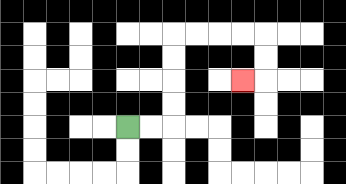{'start': '[5, 5]', 'end': '[10, 3]', 'path_directions': 'R,R,U,U,U,U,R,R,R,R,D,D,L', 'path_coordinates': '[[5, 5], [6, 5], [7, 5], [7, 4], [7, 3], [7, 2], [7, 1], [8, 1], [9, 1], [10, 1], [11, 1], [11, 2], [11, 3], [10, 3]]'}